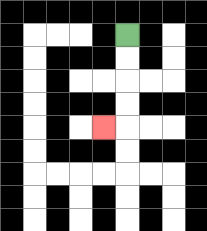{'start': '[5, 1]', 'end': '[4, 5]', 'path_directions': 'D,D,D,D,L', 'path_coordinates': '[[5, 1], [5, 2], [5, 3], [5, 4], [5, 5], [4, 5]]'}